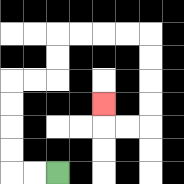{'start': '[2, 7]', 'end': '[4, 4]', 'path_directions': 'L,L,U,U,U,U,R,R,U,U,R,R,R,R,D,D,D,D,L,L,U', 'path_coordinates': '[[2, 7], [1, 7], [0, 7], [0, 6], [0, 5], [0, 4], [0, 3], [1, 3], [2, 3], [2, 2], [2, 1], [3, 1], [4, 1], [5, 1], [6, 1], [6, 2], [6, 3], [6, 4], [6, 5], [5, 5], [4, 5], [4, 4]]'}